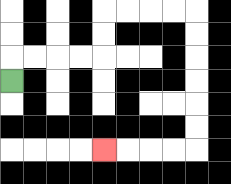{'start': '[0, 3]', 'end': '[4, 6]', 'path_directions': 'U,R,R,R,R,U,U,R,R,R,R,D,D,D,D,D,D,L,L,L,L', 'path_coordinates': '[[0, 3], [0, 2], [1, 2], [2, 2], [3, 2], [4, 2], [4, 1], [4, 0], [5, 0], [6, 0], [7, 0], [8, 0], [8, 1], [8, 2], [8, 3], [8, 4], [8, 5], [8, 6], [7, 6], [6, 6], [5, 6], [4, 6]]'}